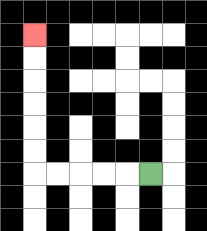{'start': '[6, 7]', 'end': '[1, 1]', 'path_directions': 'L,L,L,L,L,U,U,U,U,U,U', 'path_coordinates': '[[6, 7], [5, 7], [4, 7], [3, 7], [2, 7], [1, 7], [1, 6], [1, 5], [1, 4], [1, 3], [1, 2], [1, 1]]'}